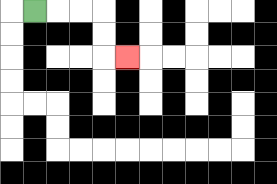{'start': '[1, 0]', 'end': '[5, 2]', 'path_directions': 'R,R,R,D,D,R', 'path_coordinates': '[[1, 0], [2, 0], [3, 0], [4, 0], [4, 1], [4, 2], [5, 2]]'}